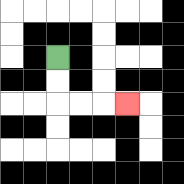{'start': '[2, 2]', 'end': '[5, 4]', 'path_directions': 'D,D,R,R,R', 'path_coordinates': '[[2, 2], [2, 3], [2, 4], [3, 4], [4, 4], [5, 4]]'}